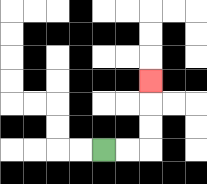{'start': '[4, 6]', 'end': '[6, 3]', 'path_directions': 'R,R,U,U,U', 'path_coordinates': '[[4, 6], [5, 6], [6, 6], [6, 5], [6, 4], [6, 3]]'}